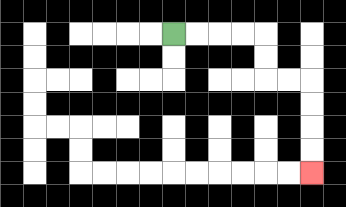{'start': '[7, 1]', 'end': '[13, 7]', 'path_directions': 'R,R,R,R,D,D,R,R,D,D,D,D', 'path_coordinates': '[[7, 1], [8, 1], [9, 1], [10, 1], [11, 1], [11, 2], [11, 3], [12, 3], [13, 3], [13, 4], [13, 5], [13, 6], [13, 7]]'}